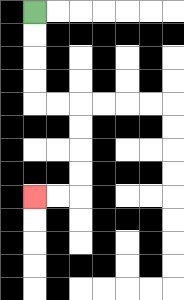{'start': '[1, 0]', 'end': '[1, 8]', 'path_directions': 'D,D,D,D,R,R,D,D,D,D,L,L', 'path_coordinates': '[[1, 0], [1, 1], [1, 2], [1, 3], [1, 4], [2, 4], [3, 4], [3, 5], [3, 6], [3, 7], [3, 8], [2, 8], [1, 8]]'}